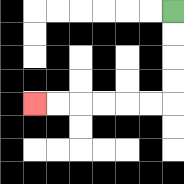{'start': '[7, 0]', 'end': '[1, 4]', 'path_directions': 'D,D,D,D,L,L,L,L,L,L', 'path_coordinates': '[[7, 0], [7, 1], [7, 2], [7, 3], [7, 4], [6, 4], [5, 4], [4, 4], [3, 4], [2, 4], [1, 4]]'}